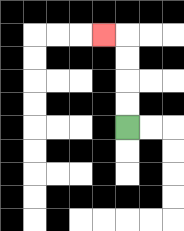{'start': '[5, 5]', 'end': '[4, 1]', 'path_directions': 'U,U,U,U,L', 'path_coordinates': '[[5, 5], [5, 4], [5, 3], [5, 2], [5, 1], [4, 1]]'}